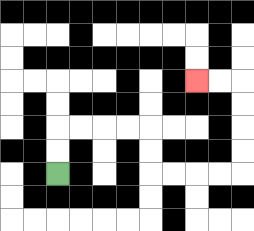{'start': '[2, 7]', 'end': '[8, 3]', 'path_directions': 'U,U,R,R,R,R,D,D,R,R,R,R,U,U,U,U,L,L', 'path_coordinates': '[[2, 7], [2, 6], [2, 5], [3, 5], [4, 5], [5, 5], [6, 5], [6, 6], [6, 7], [7, 7], [8, 7], [9, 7], [10, 7], [10, 6], [10, 5], [10, 4], [10, 3], [9, 3], [8, 3]]'}